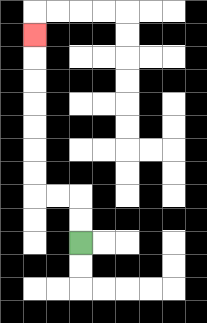{'start': '[3, 10]', 'end': '[1, 1]', 'path_directions': 'U,U,L,L,U,U,U,U,U,U,U', 'path_coordinates': '[[3, 10], [3, 9], [3, 8], [2, 8], [1, 8], [1, 7], [1, 6], [1, 5], [1, 4], [1, 3], [1, 2], [1, 1]]'}